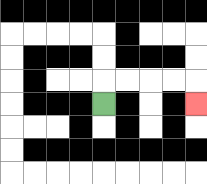{'start': '[4, 4]', 'end': '[8, 4]', 'path_directions': 'U,R,R,R,R,D', 'path_coordinates': '[[4, 4], [4, 3], [5, 3], [6, 3], [7, 3], [8, 3], [8, 4]]'}